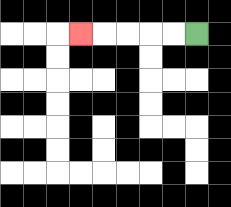{'start': '[8, 1]', 'end': '[3, 1]', 'path_directions': 'L,L,L,L,L', 'path_coordinates': '[[8, 1], [7, 1], [6, 1], [5, 1], [4, 1], [3, 1]]'}